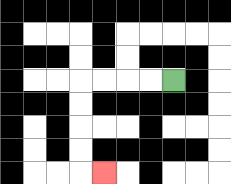{'start': '[7, 3]', 'end': '[4, 7]', 'path_directions': 'L,L,L,L,D,D,D,D,R', 'path_coordinates': '[[7, 3], [6, 3], [5, 3], [4, 3], [3, 3], [3, 4], [3, 5], [3, 6], [3, 7], [4, 7]]'}